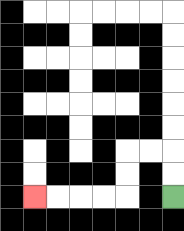{'start': '[7, 8]', 'end': '[1, 8]', 'path_directions': 'U,U,L,L,D,D,L,L,L,L', 'path_coordinates': '[[7, 8], [7, 7], [7, 6], [6, 6], [5, 6], [5, 7], [5, 8], [4, 8], [3, 8], [2, 8], [1, 8]]'}